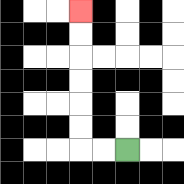{'start': '[5, 6]', 'end': '[3, 0]', 'path_directions': 'L,L,U,U,U,U,U,U', 'path_coordinates': '[[5, 6], [4, 6], [3, 6], [3, 5], [3, 4], [3, 3], [3, 2], [3, 1], [3, 0]]'}